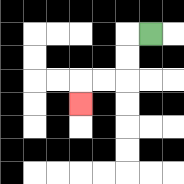{'start': '[6, 1]', 'end': '[3, 4]', 'path_directions': 'L,D,D,L,L,D', 'path_coordinates': '[[6, 1], [5, 1], [5, 2], [5, 3], [4, 3], [3, 3], [3, 4]]'}